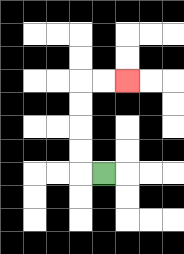{'start': '[4, 7]', 'end': '[5, 3]', 'path_directions': 'L,U,U,U,U,R,R', 'path_coordinates': '[[4, 7], [3, 7], [3, 6], [3, 5], [3, 4], [3, 3], [4, 3], [5, 3]]'}